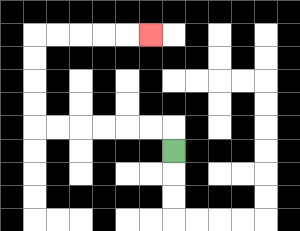{'start': '[7, 6]', 'end': '[6, 1]', 'path_directions': 'U,L,L,L,L,L,L,U,U,U,U,R,R,R,R,R', 'path_coordinates': '[[7, 6], [7, 5], [6, 5], [5, 5], [4, 5], [3, 5], [2, 5], [1, 5], [1, 4], [1, 3], [1, 2], [1, 1], [2, 1], [3, 1], [4, 1], [5, 1], [6, 1]]'}